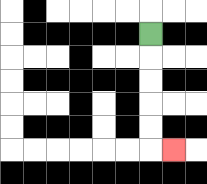{'start': '[6, 1]', 'end': '[7, 6]', 'path_directions': 'D,D,D,D,D,R', 'path_coordinates': '[[6, 1], [6, 2], [6, 3], [6, 4], [6, 5], [6, 6], [7, 6]]'}